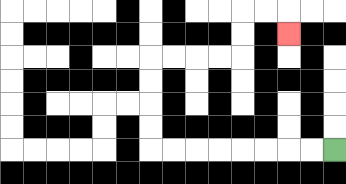{'start': '[14, 6]', 'end': '[12, 1]', 'path_directions': 'L,L,L,L,L,L,L,L,U,U,U,U,R,R,R,R,U,U,R,R,D', 'path_coordinates': '[[14, 6], [13, 6], [12, 6], [11, 6], [10, 6], [9, 6], [8, 6], [7, 6], [6, 6], [6, 5], [6, 4], [6, 3], [6, 2], [7, 2], [8, 2], [9, 2], [10, 2], [10, 1], [10, 0], [11, 0], [12, 0], [12, 1]]'}